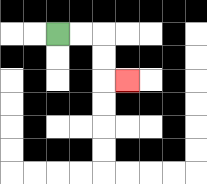{'start': '[2, 1]', 'end': '[5, 3]', 'path_directions': 'R,R,D,D,R', 'path_coordinates': '[[2, 1], [3, 1], [4, 1], [4, 2], [4, 3], [5, 3]]'}